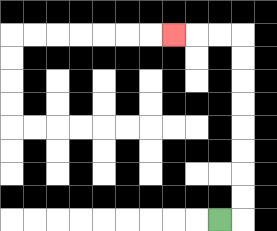{'start': '[9, 9]', 'end': '[7, 1]', 'path_directions': 'R,U,U,U,U,U,U,U,U,L,L,L', 'path_coordinates': '[[9, 9], [10, 9], [10, 8], [10, 7], [10, 6], [10, 5], [10, 4], [10, 3], [10, 2], [10, 1], [9, 1], [8, 1], [7, 1]]'}